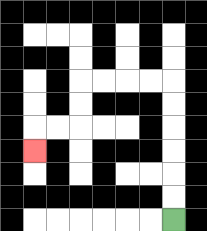{'start': '[7, 9]', 'end': '[1, 6]', 'path_directions': 'U,U,U,U,U,U,L,L,L,L,D,D,L,L,D', 'path_coordinates': '[[7, 9], [7, 8], [7, 7], [7, 6], [7, 5], [7, 4], [7, 3], [6, 3], [5, 3], [4, 3], [3, 3], [3, 4], [3, 5], [2, 5], [1, 5], [1, 6]]'}